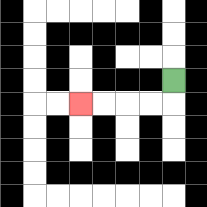{'start': '[7, 3]', 'end': '[3, 4]', 'path_directions': 'D,L,L,L,L', 'path_coordinates': '[[7, 3], [7, 4], [6, 4], [5, 4], [4, 4], [3, 4]]'}